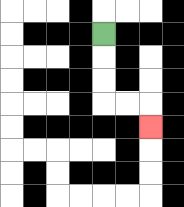{'start': '[4, 1]', 'end': '[6, 5]', 'path_directions': 'D,D,D,R,R,D', 'path_coordinates': '[[4, 1], [4, 2], [4, 3], [4, 4], [5, 4], [6, 4], [6, 5]]'}